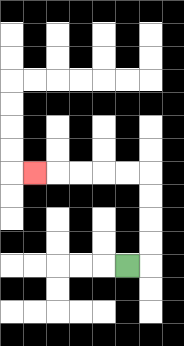{'start': '[5, 11]', 'end': '[1, 7]', 'path_directions': 'R,U,U,U,U,L,L,L,L,L', 'path_coordinates': '[[5, 11], [6, 11], [6, 10], [6, 9], [6, 8], [6, 7], [5, 7], [4, 7], [3, 7], [2, 7], [1, 7]]'}